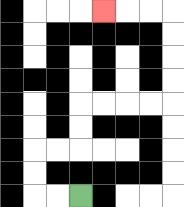{'start': '[3, 8]', 'end': '[4, 0]', 'path_directions': 'L,L,U,U,R,R,U,U,R,R,R,R,U,U,U,U,L,L,L', 'path_coordinates': '[[3, 8], [2, 8], [1, 8], [1, 7], [1, 6], [2, 6], [3, 6], [3, 5], [3, 4], [4, 4], [5, 4], [6, 4], [7, 4], [7, 3], [7, 2], [7, 1], [7, 0], [6, 0], [5, 0], [4, 0]]'}